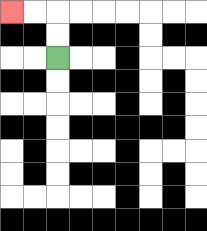{'start': '[2, 2]', 'end': '[0, 0]', 'path_directions': 'U,U,L,L', 'path_coordinates': '[[2, 2], [2, 1], [2, 0], [1, 0], [0, 0]]'}